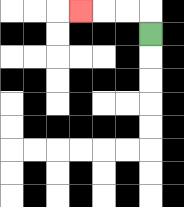{'start': '[6, 1]', 'end': '[3, 0]', 'path_directions': 'U,L,L,L', 'path_coordinates': '[[6, 1], [6, 0], [5, 0], [4, 0], [3, 0]]'}